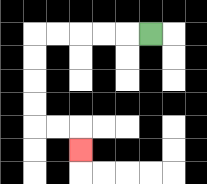{'start': '[6, 1]', 'end': '[3, 6]', 'path_directions': 'L,L,L,L,L,D,D,D,D,R,R,D', 'path_coordinates': '[[6, 1], [5, 1], [4, 1], [3, 1], [2, 1], [1, 1], [1, 2], [1, 3], [1, 4], [1, 5], [2, 5], [3, 5], [3, 6]]'}